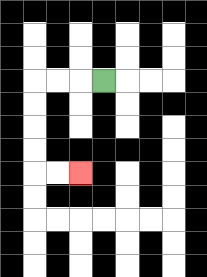{'start': '[4, 3]', 'end': '[3, 7]', 'path_directions': 'L,L,L,D,D,D,D,R,R', 'path_coordinates': '[[4, 3], [3, 3], [2, 3], [1, 3], [1, 4], [1, 5], [1, 6], [1, 7], [2, 7], [3, 7]]'}